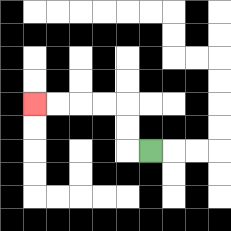{'start': '[6, 6]', 'end': '[1, 4]', 'path_directions': 'L,U,U,L,L,L,L', 'path_coordinates': '[[6, 6], [5, 6], [5, 5], [5, 4], [4, 4], [3, 4], [2, 4], [1, 4]]'}